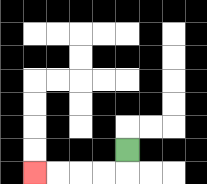{'start': '[5, 6]', 'end': '[1, 7]', 'path_directions': 'D,L,L,L,L', 'path_coordinates': '[[5, 6], [5, 7], [4, 7], [3, 7], [2, 7], [1, 7]]'}